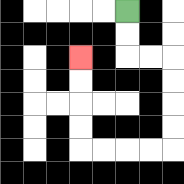{'start': '[5, 0]', 'end': '[3, 2]', 'path_directions': 'D,D,R,R,D,D,D,D,L,L,L,L,U,U,U,U', 'path_coordinates': '[[5, 0], [5, 1], [5, 2], [6, 2], [7, 2], [7, 3], [7, 4], [7, 5], [7, 6], [6, 6], [5, 6], [4, 6], [3, 6], [3, 5], [3, 4], [3, 3], [3, 2]]'}